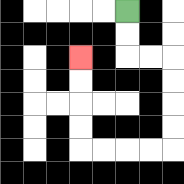{'start': '[5, 0]', 'end': '[3, 2]', 'path_directions': 'D,D,R,R,D,D,D,D,L,L,L,L,U,U,U,U', 'path_coordinates': '[[5, 0], [5, 1], [5, 2], [6, 2], [7, 2], [7, 3], [7, 4], [7, 5], [7, 6], [6, 6], [5, 6], [4, 6], [3, 6], [3, 5], [3, 4], [3, 3], [3, 2]]'}